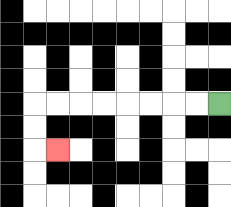{'start': '[9, 4]', 'end': '[2, 6]', 'path_directions': 'L,L,L,L,L,L,L,L,D,D,R', 'path_coordinates': '[[9, 4], [8, 4], [7, 4], [6, 4], [5, 4], [4, 4], [3, 4], [2, 4], [1, 4], [1, 5], [1, 6], [2, 6]]'}